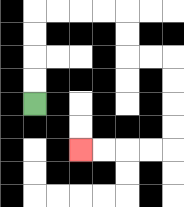{'start': '[1, 4]', 'end': '[3, 6]', 'path_directions': 'U,U,U,U,R,R,R,R,D,D,R,R,D,D,D,D,L,L,L,L', 'path_coordinates': '[[1, 4], [1, 3], [1, 2], [1, 1], [1, 0], [2, 0], [3, 0], [4, 0], [5, 0], [5, 1], [5, 2], [6, 2], [7, 2], [7, 3], [7, 4], [7, 5], [7, 6], [6, 6], [5, 6], [4, 6], [3, 6]]'}